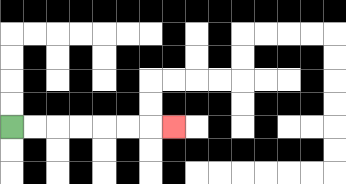{'start': '[0, 5]', 'end': '[7, 5]', 'path_directions': 'R,R,R,R,R,R,R', 'path_coordinates': '[[0, 5], [1, 5], [2, 5], [3, 5], [4, 5], [5, 5], [6, 5], [7, 5]]'}